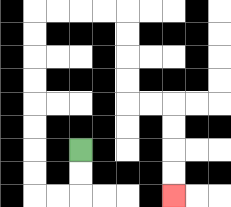{'start': '[3, 6]', 'end': '[7, 8]', 'path_directions': 'D,D,L,L,U,U,U,U,U,U,U,U,R,R,R,R,D,D,D,D,R,R,D,D,D,D', 'path_coordinates': '[[3, 6], [3, 7], [3, 8], [2, 8], [1, 8], [1, 7], [1, 6], [1, 5], [1, 4], [1, 3], [1, 2], [1, 1], [1, 0], [2, 0], [3, 0], [4, 0], [5, 0], [5, 1], [5, 2], [5, 3], [5, 4], [6, 4], [7, 4], [7, 5], [7, 6], [7, 7], [7, 8]]'}